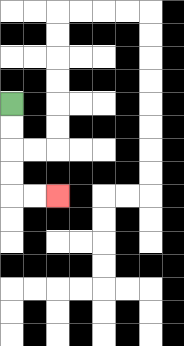{'start': '[0, 4]', 'end': '[2, 8]', 'path_directions': 'D,D,D,D,R,R', 'path_coordinates': '[[0, 4], [0, 5], [0, 6], [0, 7], [0, 8], [1, 8], [2, 8]]'}